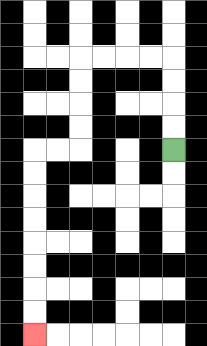{'start': '[7, 6]', 'end': '[1, 14]', 'path_directions': 'U,U,U,U,L,L,L,L,D,D,D,D,L,L,D,D,D,D,D,D,D,D', 'path_coordinates': '[[7, 6], [7, 5], [7, 4], [7, 3], [7, 2], [6, 2], [5, 2], [4, 2], [3, 2], [3, 3], [3, 4], [3, 5], [3, 6], [2, 6], [1, 6], [1, 7], [1, 8], [1, 9], [1, 10], [1, 11], [1, 12], [1, 13], [1, 14]]'}